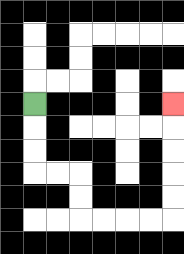{'start': '[1, 4]', 'end': '[7, 4]', 'path_directions': 'D,D,D,R,R,D,D,R,R,R,R,U,U,U,U,U', 'path_coordinates': '[[1, 4], [1, 5], [1, 6], [1, 7], [2, 7], [3, 7], [3, 8], [3, 9], [4, 9], [5, 9], [6, 9], [7, 9], [7, 8], [7, 7], [7, 6], [7, 5], [7, 4]]'}